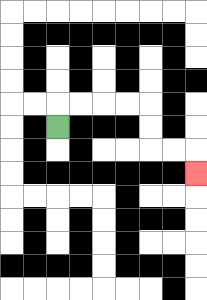{'start': '[2, 5]', 'end': '[8, 7]', 'path_directions': 'U,R,R,R,R,D,D,R,R,D', 'path_coordinates': '[[2, 5], [2, 4], [3, 4], [4, 4], [5, 4], [6, 4], [6, 5], [6, 6], [7, 6], [8, 6], [8, 7]]'}